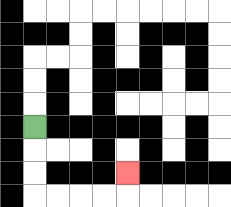{'start': '[1, 5]', 'end': '[5, 7]', 'path_directions': 'D,D,D,R,R,R,R,U', 'path_coordinates': '[[1, 5], [1, 6], [1, 7], [1, 8], [2, 8], [3, 8], [4, 8], [5, 8], [5, 7]]'}